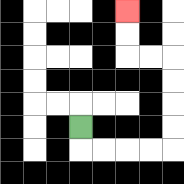{'start': '[3, 5]', 'end': '[5, 0]', 'path_directions': 'D,R,R,R,R,U,U,U,U,L,L,U,U', 'path_coordinates': '[[3, 5], [3, 6], [4, 6], [5, 6], [6, 6], [7, 6], [7, 5], [7, 4], [7, 3], [7, 2], [6, 2], [5, 2], [5, 1], [5, 0]]'}